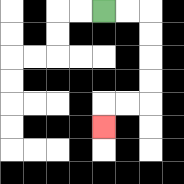{'start': '[4, 0]', 'end': '[4, 5]', 'path_directions': 'R,R,D,D,D,D,L,L,D', 'path_coordinates': '[[4, 0], [5, 0], [6, 0], [6, 1], [6, 2], [6, 3], [6, 4], [5, 4], [4, 4], [4, 5]]'}